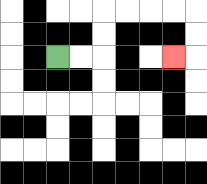{'start': '[2, 2]', 'end': '[7, 2]', 'path_directions': 'R,R,U,U,R,R,R,R,D,D,L', 'path_coordinates': '[[2, 2], [3, 2], [4, 2], [4, 1], [4, 0], [5, 0], [6, 0], [7, 0], [8, 0], [8, 1], [8, 2], [7, 2]]'}